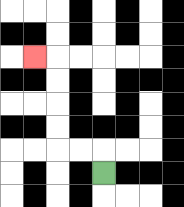{'start': '[4, 7]', 'end': '[1, 2]', 'path_directions': 'U,L,L,U,U,U,U,L', 'path_coordinates': '[[4, 7], [4, 6], [3, 6], [2, 6], [2, 5], [2, 4], [2, 3], [2, 2], [1, 2]]'}